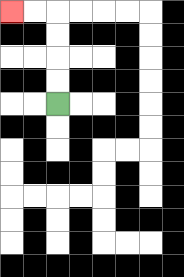{'start': '[2, 4]', 'end': '[0, 0]', 'path_directions': 'U,U,U,U,L,L', 'path_coordinates': '[[2, 4], [2, 3], [2, 2], [2, 1], [2, 0], [1, 0], [0, 0]]'}